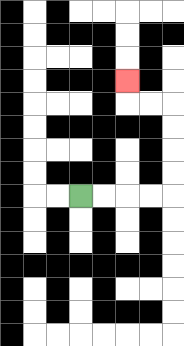{'start': '[3, 8]', 'end': '[5, 3]', 'path_directions': 'R,R,R,R,U,U,U,U,L,L,U', 'path_coordinates': '[[3, 8], [4, 8], [5, 8], [6, 8], [7, 8], [7, 7], [7, 6], [7, 5], [7, 4], [6, 4], [5, 4], [5, 3]]'}